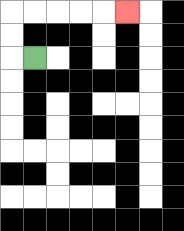{'start': '[1, 2]', 'end': '[5, 0]', 'path_directions': 'L,U,U,R,R,R,R,R', 'path_coordinates': '[[1, 2], [0, 2], [0, 1], [0, 0], [1, 0], [2, 0], [3, 0], [4, 0], [5, 0]]'}